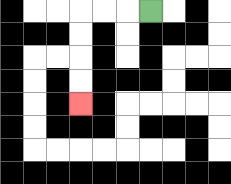{'start': '[6, 0]', 'end': '[3, 4]', 'path_directions': 'L,L,L,D,D,D,D', 'path_coordinates': '[[6, 0], [5, 0], [4, 0], [3, 0], [3, 1], [3, 2], [3, 3], [3, 4]]'}